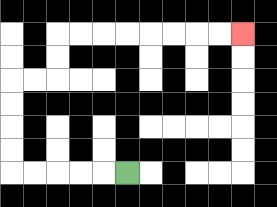{'start': '[5, 7]', 'end': '[10, 1]', 'path_directions': 'L,L,L,L,L,U,U,U,U,R,R,U,U,R,R,R,R,R,R,R,R', 'path_coordinates': '[[5, 7], [4, 7], [3, 7], [2, 7], [1, 7], [0, 7], [0, 6], [0, 5], [0, 4], [0, 3], [1, 3], [2, 3], [2, 2], [2, 1], [3, 1], [4, 1], [5, 1], [6, 1], [7, 1], [8, 1], [9, 1], [10, 1]]'}